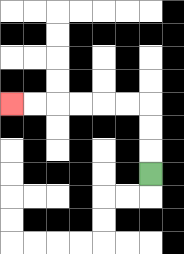{'start': '[6, 7]', 'end': '[0, 4]', 'path_directions': 'U,U,U,L,L,L,L,L,L', 'path_coordinates': '[[6, 7], [6, 6], [6, 5], [6, 4], [5, 4], [4, 4], [3, 4], [2, 4], [1, 4], [0, 4]]'}